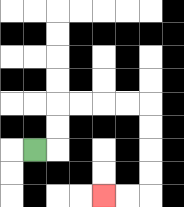{'start': '[1, 6]', 'end': '[4, 8]', 'path_directions': 'R,U,U,R,R,R,R,D,D,D,D,L,L', 'path_coordinates': '[[1, 6], [2, 6], [2, 5], [2, 4], [3, 4], [4, 4], [5, 4], [6, 4], [6, 5], [6, 6], [6, 7], [6, 8], [5, 8], [4, 8]]'}